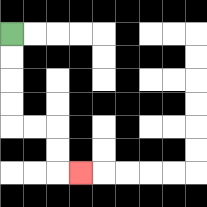{'start': '[0, 1]', 'end': '[3, 7]', 'path_directions': 'D,D,D,D,R,R,D,D,R', 'path_coordinates': '[[0, 1], [0, 2], [0, 3], [0, 4], [0, 5], [1, 5], [2, 5], [2, 6], [2, 7], [3, 7]]'}